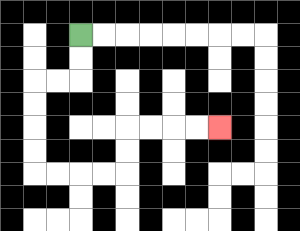{'start': '[3, 1]', 'end': '[9, 5]', 'path_directions': 'D,D,L,L,D,D,D,D,R,R,R,R,U,U,R,R,R,R', 'path_coordinates': '[[3, 1], [3, 2], [3, 3], [2, 3], [1, 3], [1, 4], [1, 5], [1, 6], [1, 7], [2, 7], [3, 7], [4, 7], [5, 7], [5, 6], [5, 5], [6, 5], [7, 5], [8, 5], [9, 5]]'}